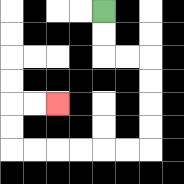{'start': '[4, 0]', 'end': '[2, 4]', 'path_directions': 'D,D,R,R,D,D,D,D,L,L,L,L,L,L,U,U,R,R', 'path_coordinates': '[[4, 0], [4, 1], [4, 2], [5, 2], [6, 2], [6, 3], [6, 4], [6, 5], [6, 6], [5, 6], [4, 6], [3, 6], [2, 6], [1, 6], [0, 6], [0, 5], [0, 4], [1, 4], [2, 4]]'}